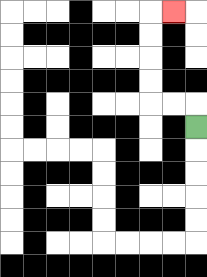{'start': '[8, 5]', 'end': '[7, 0]', 'path_directions': 'U,L,L,U,U,U,U,R', 'path_coordinates': '[[8, 5], [8, 4], [7, 4], [6, 4], [6, 3], [6, 2], [6, 1], [6, 0], [7, 0]]'}